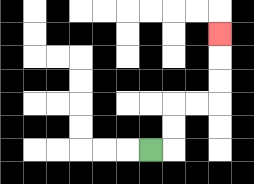{'start': '[6, 6]', 'end': '[9, 1]', 'path_directions': 'R,U,U,R,R,U,U,U', 'path_coordinates': '[[6, 6], [7, 6], [7, 5], [7, 4], [8, 4], [9, 4], [9, 3], [9, 2], [9, 1]]'}